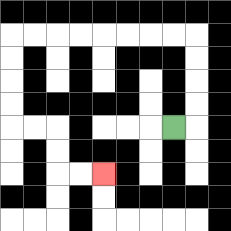{'start': '[7, 5]', 'end': '[4, 7]', 'path_directions': 'R,U,U,U,U,L,L,L,L,L,L,L,L,D,D,D,D,R,R,D,D,R,R', 'path_coordinates': '[[7, 5], [8, 5], [8, 4], [8, 3], [8, 2], [8, 1], [7, 1], [6, 1], [5, 1], [4, 1], [3, 1], [2, 1], [1, 1], [0, 1], [0, 2], [0, 3], [0, 4], [0, 5], [1, 5], [2, 5], [2, 6], [2, 7], [3, 7], [4, 7]]'}